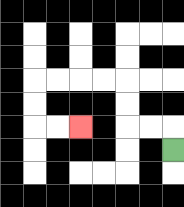{'start': '[7, 6]', 'end': '[3, 5]', 'path_directions': 'U,L,L,U,U,L,L,L,L,D,D,R,R', 'path_coordinates': '[[7, 6], [7, 5], [6, 5], [5, 5], [5, 4], [5, 3], [4, 3], [3, 3], [2, 3], [1, 3], [1, 4], [1, 5], [2, 5], [3, 5]]'}